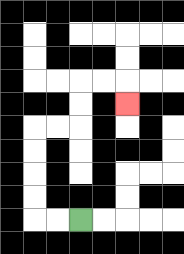{'start': '[3, 9]', 'end': '[5, 4]', 'path_directions': 'L,L,U,U,U,U,R,R,U,U,R,R,D', 'path_coordinates': '[[3, 9], [2, 9], [1, 9], [1, 8], [1, 7], [1, 6], [1, 5], [2, 5], [3, 5], [3, 4], [3, 3], [4, 3], [5, 3], [5, 4]]'}